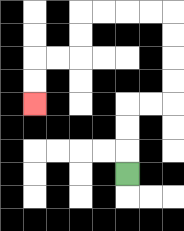{'start': '[5, 7]', 'end': '[1, 4]', 'path_directions': 'U,U,U,R,R,U,U,U,U,L,L,L,L,D,D,L,L,D,D', 'path_coordinates': '[[5, 7], [5, 6], [5, 5], [5, 4], [6, 4], [7, 4], [7, 3], [7, 2], [7, 1], [7, 0], [6, 0], [5, 0], [4, 0], [3, 0], [3, 1], [3, 2], [2, 2], [1, 2], [1, 3], [1, 4]]'}